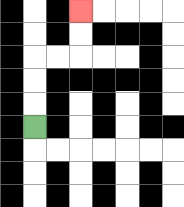{'start': '[1, 5]', 'end': '[3, 0]', 'path_directions': 'U,U,U,R,R,U,U', 'path_coordinates': '[[1, 5], [1, 4], [1, 3], [1, 2], [2, 2], [3, 2], [3, 1], [3, 0]]'}